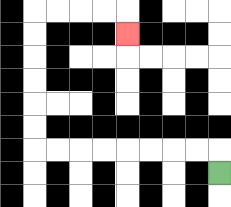{'start': '[9, 7]', 'end': '[5, 1]', 'path_directions': 'U,L,L,L,L,L,L,L,L,U,U,U,U,U,U,R,R,R,R,D', 'path_coordinates': '[[9, 7], [9, 6], [8, 6], [7, 6], [6, 6], [5, 6], [4, 6], [3, 6], [2, 6], [1, 6], [1, 5], [1, 4], [1, 3], [1, 2], [1, 1], [1, 0], [2, 0], [3, 0], [4, 0], [5, 0], [5, 1]]'}